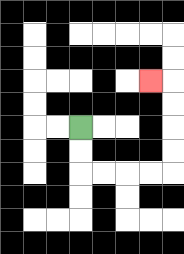{'start': '[3, 5]', 'end': '[6, 3]', 'path_directions': 'D,D,R,R,R,R,U,U,U,U,L', 'path_coordinates': '[[3, 5], [3, 6], [3, 7], [4, 7], [5, 7], [6, 7], [7, 7], [7, 6], [7, 5], [7, 4], [7, 3], [6, 3]]'}